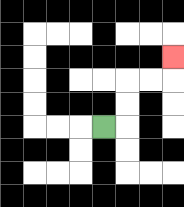{'start': '[4, 5]', 'end': '[7, 2]', 'path_directions': 'R,U,U,R,R,U', 'path_coordinates': '[[4, 5], [5, 5], [5, 4], [5, 3], [6, 3], [7, 3], [7, 2]]'}